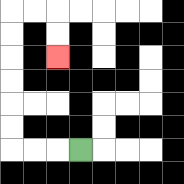{'start': '[3, 6]', 'end': '[2, 2]', 'path_directions': 'L,L,L,U,U,U,U,U,U,R,R,D,D', 'path_coordinates': '[[3, 6], [2, 6], [1, 6], [0, 6], [0, 5], [0, 4], [0, 3], [0, 2], [0, 1], [0, 0], [1, 0], [2, 0], [2, 1], [2, 2]]'}